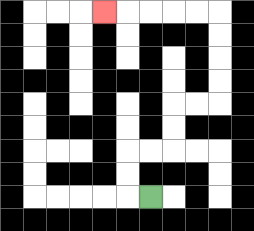{'start': '[6, 8]', 'end': '[4, 0]', 'path_directions': 'L,U,U,R,R,U,U,R,R,U,U,U,U,L,L,L,L,L', 'path_coordinates': '[[6, 8], [5, 8], [5, 7], [5, 6], [6, 6], [7, 6], [7, 5], [7, 4], [8, 4], [9, 4], [9, 3], [9, 2], [9, 1], [9, 0], [8, 0], [7, 0], [6, 0], [5, 0], [4, 0]]'}